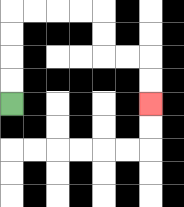{'start': '[0, 4]', 'end': '[6, 4]', 'path_directions': 'U,U,U,U,R,R,R,R,D,D,R,R,D,D', 'path_coordinates': '[[0, 4], [0, 3], [0, 2], [0, 1], [0, 0], [1, 0], [2, 0], [3, 0], [4, 0], [4, 1], [4, 2], [5, 2], [6, 2], [6, 3], [6, 4]]'}